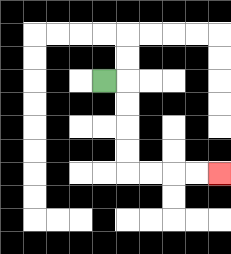{'start': '[4, 3]', 'end': '[9, 7]', 'path_directions': 'R,D,D,D,D,R,R,R,R', 'path_coordinates': '[[4, 3], [5, 3], [5, 4], [5, 5], [5, 6], [5, 7], [6, 7], [7, 7], [8, 7], [9, 7]]'}